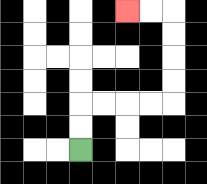{'start': '[3, 6]', 'end': '[5, 0]', 'path_directions': 'U,U,R,R,R,R,U,U,U,U,L,L', 'path_coordinates': '[[3, 6], [3, 5], [3, 4], [4, 4], [5, 4], [6, 4], [7, 4], [7, 3], [7, 2], [7, 1], [7, 0], [6, 0], [5, 0]]'}